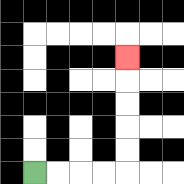{'start': '[1, 7]', 'end': '[5, 2]', 'path_directions': 'R,R,R,R,U,U,U,U,U', 'path_coordinates': '[[1, 7], [2, 7], [3, 7], [4, 7], [5, 7], [5, 6], [5, 5], [5, 4], [5, 3], [5, 2]]'}